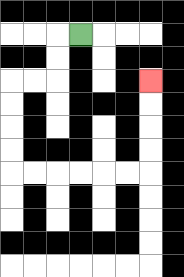{'start': '[3, 1]', 'end': '[6, 3]', 'path_directions': 'L,D,D,L,L,D,D,D,D,R,R,R,R,R,R,U,U,U,U', 'path_coordinates': '[[3, 1], [2, 1], [2, 2], [2, 3], [1, 3], [0, 3], [0, 4], [0, 5], [0, 6], [0, 7], [1, 7], [2, 7], [3, 7], [4, 7], [5, 7], [6, 7], [6, 6], [6, 5], [6, 4], [6, 3]]'}